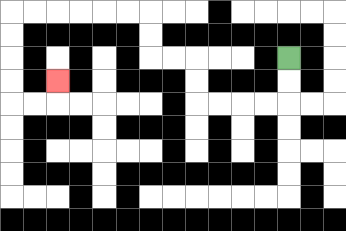{'start': '[12, 2]', 'end': '[2, 3]', 'path_directions': 'D,D,L,L,L,L,U,U,L,L,U,U,L,L,L,L,L,L,D,D,D,D,R,R,U', 'path_coordinates': '[[12, 2], [12, 3], [12, 4], [11, 4], [10, 4], [9, 4], [8, 4], [8, 3], [8, 2], [7, 2], [6, 2], [6, 1], [6, 0], [5, 0], [4, 0], [3, 0], [2, 0], [1, 0], [0, 0], [0, 1], [0, 2], [0, 3], [0, 4], [1, 4], [2, 4], [2, 3]]'}